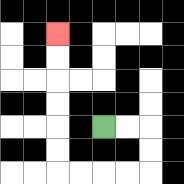{'start': '[4, 5]', 'end': '[2, 1]', 'path_directions': 'R,R,D,D,L,L,L,L,U,U,U,U,U,U', 'path_coordinates': '[[4, 5], [5, 5], [6, 5], [6, 6], [6, 7], [5, 7], [4, 7], [3, 7], [2, 7], [2, 6], [2, 5], [2, 4], [2, 3], [2, 2], [2, 1]]'}